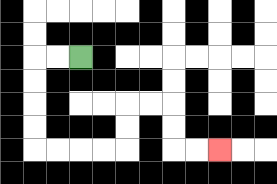{'start': '[3, 2]', 'end': '[9, 6]', 'path_directions': 'L,L,D,D,D,D,R,R,R,R,U,U,R,R,D,D,R,R', 'path_coordinates': '[[3, 2], [2, 2], [1, 2], [1, 3], [1, 4], [1, 5], [1, 6], [2, 6], [3, 6], [4, 6], [5, 6], [5, 5], [5, 4], [6, 4], [7, 4], [7, 5], [7, 6], [8, 6], [9, 6]]'}